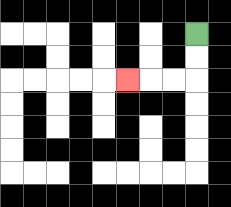{'start': '[8, 1]', 'end': '[5, 3]', 'path_directions': 'D,D,L,L,L', 'path_coordinates': '[[8, 1], [8, 2], [8, 3], [7, 3], [6, 3], [5, 3]]'}